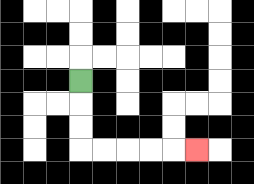{'start': '[3, 3]', 'end': '[8, 6]', 'path_directions': 'D,D,D,R,R,R,R,R', 'path_coordinates': '[[3, 3], [3, 4], [3, 5], [3, 6], [4, 6], [5, 6], [6, 6], [7, 6], [8, 6]]'}